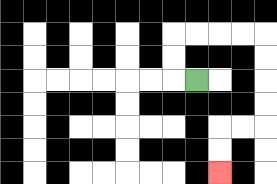{'start': '[8, 3]', 'end': '[9, 7]', 'path_directions': 'L,U,U,R,R,R,R,D,D,D,D,L,L,D,D', 'path_coordinates': '[[8, 3], [7, 3], [7, 2], [7, 1], [8, 1], [9, 1], [10, 1], [11, 1], [11, 2], [11, 3], [11, 4], [11, 5], [10, 5], [9, 5], [9, 6], [9, 7]]'}